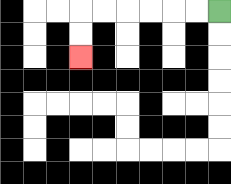{'start': '[9, 0]', 'end': '[3, 2]', 'path_directions': 'L,L,L,L,L,L,D,D', 'path_coordinates': '[[9, 0], [8, 0], [7, 0], [6, 0], [5, 0], [4, 0], [3, 0], [3, 1], [3, 2]]'}